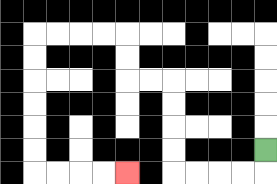{'start': '[11, 6]', 'end': '[5, 7]', 'path_directions': 'D,L,L,L,L,U,U,U,U,L,L,U,U,L,L,L,L,D,D,D,D,D,D,R,R,R,R', 'path_coordinates': '[[11, 6], [11, 7], [10, 7], [9, 7], [8, 7], [7, 7], [7, 6], [7, 5], [7, 4], [7, 3], [6, 3], [5, 3], [5, 2], [5, 1], [4, 1], [3, 1], [2, 1], [1, 1], [1, 2], [1, 3], [1, 4], [1, 5], [1, 6], [1, 7], [2, 7], [3, 7], [4, 7], [5, 7]]'}